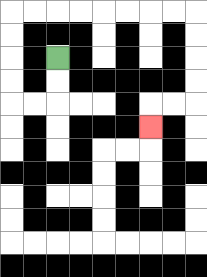{'start': '[2, 2]', 'end': '[6, 5]', 'path_directions': 'D,D,L,L,U,U,U,U,R,R,R,R,R,R,R,R,D,D,D,D,L,L,D', 'path_coordinates': '[[2, 2], [2, 3], [2, 4], [1, 4], [0, 4], [0, 3], [0, 2], [0, 1], [0, 0], [1, 0], [2, 0], [3, 0], [4, 0], [5, 0], [6, 0], [7, 0], [8, 0], [8, 1], [8, 2], [8, 3], [8, 4], [7, 4], [6, 4], [6, 5]]'}